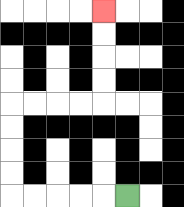{'start': '[5, 8]', 'end': '[4, 0]', 'path_directions': 'L,L,L,L,L,U,U,U,U,R,R,R,R,U,U,U,U', 'path_coordinates': '[[5, 8], [4, 8], [3, 8], [2, 8], [1, 8], [0, 8], [0, 7], [0, 6], [0, 5], [0, 4], [1, 4], [2, 4], [3, 4], [4, 4], [4, 3], [4, 2], [4, 1], [4, 0]]'}